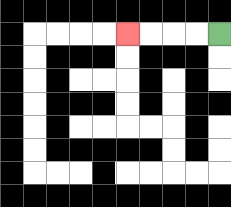{'start': '[9, 1]', 'end': '[5, 1]', 'path_directions': 'L,L,L,L', 'path_coordinates': '[[9, 1], [8, 1], [7, 1], [6, 1], [5, 1]]'}